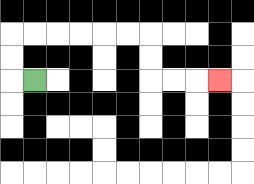{'start': '[1, 3]', 'end': '[9, 3]', 'path_directions': 'L,U,U,R,R,R,R,R,R,D,D,R,R,R', 'path_coordinates': '[[1, 3], [0, 3], [0, 2], [0, 1], [1, 1], [2, 1], [3, 1], [4, 1], [5, 1], [6, 1], [6, 2], [6, 3], [7, 3], [8, 3], [9, 3]]'}